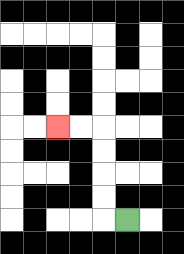{'start': '[5, 9]', 'end': '[2, 5]', 'path_directions': 'L,U,U,U,U,L,L', 'path_coordinates': '[[5, 9], [4, 9], [4, 8], [4, 7], [4, 6], [4, 5], [3, 5], [2, 5]]'}